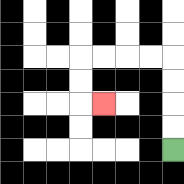{'start': '[7, 6]', 'end': '[4, 4]', 'path_directions': 'U,U,U,U,L,L,L,L,D,D,R', 'path_coordinates': '[[7, 6], [7, 5], [7, 4], [7, 3], [7, 2], [6, 2], [5, 2], [4, 2], [3, 2], [3, 3], [3, 4], [4, 4]]'}